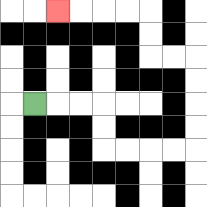{'start': '[1, 4]', 'end': '[2, 0]', 'path_directions': 'R,R,R,D,D,R,R,R,R,U,U,U,U,L,L,U,U,L,L,L,L', 'path_coordinates': '[[1, 4], [2, 4], [3, 4], [4, 4], [4, 5], [4, 6], [5, 6], [6, 6], [7, 6], [8, 6], [8, 5], [8, 4], [8, 3], [8, 2], [7, 2], [6, 2], [6, 1], [6, 0], [5, 0], [4, 0], [3, 0], [2, 0]]'}